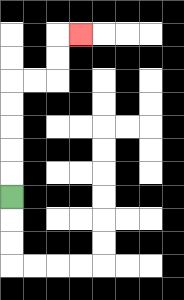{'start': '[0, 8]', 'end': '[3, 1]', 'path_directions': 'U,U,U,U,U,R,R,U,U,R', 'path_coordinates': '[[0, 8], [0, 7], [0, 6], [0, 5], [0, 4], [0, 3], [1, 3], [2, 3], [2, 2], [2, 1], [3, 1]]'}